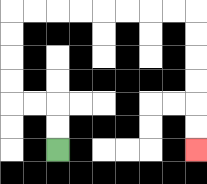{'start': '[2, 6]', 'end': '[8, 6]', 'path_directions': 'U,U,L,L,U,U,U,U,R,R,R,R,R,R,R,R,D,D,D,D,D,D', 'path_coordinates': '[[2, 6], [2, 5], [2, 4], [1, 4], [0, 4], [0, 3], [0, 2], [0, 1], [0, 0], [1, 0], [2, 0], [3, 0], [4, 0], [5, 0], [6, 0], [7, 0], [8, 0], [8, 1], [8, 2], [8, 3], [8, 4], [8, 5], [8, 6]]'}